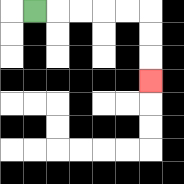{'start': '[1, 0]', 'end': '[6, 3]', 'path_directions': 'R,R,R,R,R,D,D,D', 'path_coordinates': '[[1, 0], [2, 0], [3, 0], [4, 0], [5, 0], [6, 0], [6, 1], [6, 2], [6, 3]]'}